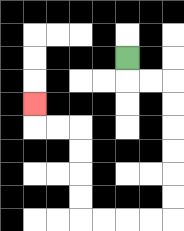{'start': '[5, 2]', 'end': '[1, 4]', 'path_directions': 'D,R,R,D,D,D,D,D,D,L,L,L,L,U,U,U,U,L,L,U', 'path_coordinates': '[[5, 2], [5, 3], [6, 3], [7, 3], [7, 4], [7, 5], [7, 6], [7, 7], [7, 8], [7, 9], [6, 9], [5, 9], [4, 9], [3, 9], [3, 8], [3, 7], [3, 6], [3, 5], [2, 5], [1, 5], [1, 4]]'}